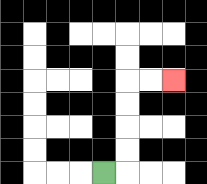{'start': '[4, 7]', 'end': '[7, 3]', 'path_directions': 'R,U,U,U,U,R,R', 'path_coordinates': '[[4, 7], [5, 7], [5, 6], [5, 5], [5, 4], [5, 3], [6, 3], [7, 3]]'}